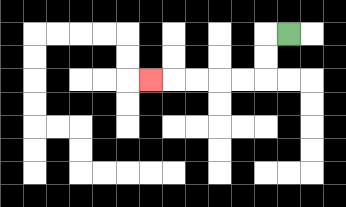{'start': '[12, 1]', 'end': '[6, 3]', 'path_directions': 'L,D,D,L,L,L,L,L', 'path_coordinates': '[[12, 1], [11, 1], [11, 2], [11, 3], [10, 3], [9, 3], [8, 3], [7, 3], [6, 3]]'}